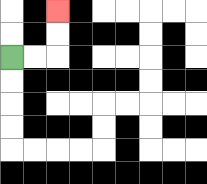{'start': '[0, 2]', 'end': '[2, 0]', 'path_directions': 'R,R,U,U', 'path_coordinates': '[[0, 2], [1, 2], [2, 2], [2, 1], [2, 0]]'}